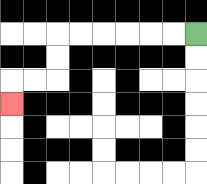{'start': '[8, 1]', 'end': '[0, 4]', 'path_directions': 'L,L,L,L,L,L,D,D,L,L,D', 'path_coordinates': '[[8, 1], [7, 1], [6, 1], [5, 1], [4, 1], [3, 1], [2, 1], [2, 2], [2, 3], [1, 3], [0, 3], [0, 4]]'}